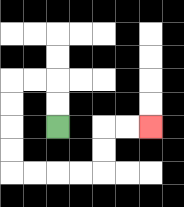{'start': '[2, 5]', 'end': '[6, 5]', 'path_directions': 'U,U,L,L,D,D,D,D,R,R,R,R,U,U,R,R', 'path_coordinates': '[[2, 5], [2, 4], [2, 3], [1, 3], [0, 3], [0, 4], [0, 5], [0, 6], [0, 7], [1, 7], [2, 7], [3, 7], [4, 7], [4, 6], [4, 5], [5, 5], [6, 5]]'}